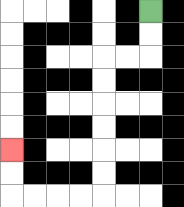{'start': '[6, 0]', 'end': '[0, 6]', 'path_directions': 'D,D,L,L,D,D,D,D,D,D,L,L,L,L,U,U', 'path_coordinates': '[[6, 0], [6, 1], [6, 2], [5, 2], [4, 2], [4, 3], [4, 4], [4, 5], [4, 6], [4, 7], [4, 8], [3, 8], [2, 8], [1, 8], [0, 8], [0, 7], [0, 6]]'}